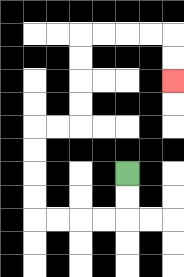{'start': '[5, 7]', 'end': '[7, 3]', 'path_directions': 'D,D,L,L,L,L,U,U,U,U,R,R,U,U,U,U,R,R,R,R,D,D', 'path_coordinates': '[[5, 7], [5, 8], [5, 9], [4, 9], [3, 9], [2, 9], [1, 9], [1, 8], [1, 7], [1, 6], [1, 5], [2, 5], [3, 5], [3, 4], [3, 3], [3, 2], [3, 1], [4, 1], [5, 1], [6, 1], [7, 1], [7, 2], [7, 3]]'}